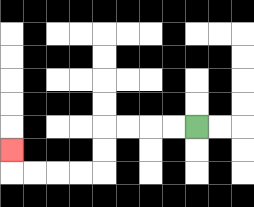{'start': '[8, 5]', 'end': '[0, 6]', 'path_directions': 'L,L,L,L,D,D,L,L,L,L,U', 'path_coordinates': '[[8, 5], [7, 5], [6, 5], [5, 5], [4, 5], [4, 6], [4, 7], [3, 7], [2, 7], [1, 7], [0, 7], [0, 6]]'}